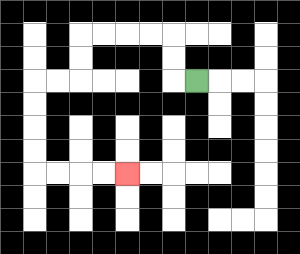{'start': '[8, 3]', 'end': '[5, 7]', 'path_directions': 'L,U,U,L,L,L,L,D,D,L,L,D,D,D,D,R,R,R,R', 'path_coordinates': '[[8, 3], [7, 3], [7, 2], [7, 1], [6, 1], [5, 1], [4, 1], [3, 1], [3, 2], [3, 3], [2, 3], [1, 3], [1, 4], [1, 5], [1, 6], [1, 7], [2, 7], [3, 7], [4, 7], [5, 7]]'}